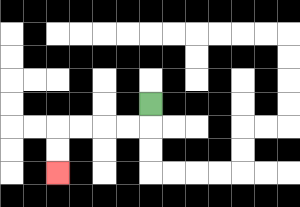{'start': '[6, 4]', 'end': '[2, 7]', 'path_directions': 'D,L,L,L,L,D,D', 'path_coordinates': '[[6, 4], [6, 5], [5, 5], [4, 5], [3, 5], [2, 5], [2, 6], [2, 7]]'}